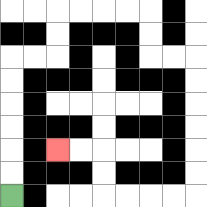{'start': '[0, 8]', 'end': '[2, 6]', 'path_directions': 'U,U,U,U,U,U,R,R,U,U,R,R,R,R,D,D,R,R,D,D,D,D,D,D,L,L,L,L,U,U,L,L', 'path_coordinates': '[[0, 8], [0, 7], [0, 6], [0, 5], [0, 4], [0, 3], [0, 2], [1, 2], [2, 2], [2, 1], [2, 0], [3, 0], [4, 0], [5, 0], [6, 0], [6, 1], [6, 2], [7, 2], [8, 2], [8, 3], [8, 4], [8, 5], [8, 6], [8, 7], [8, 8], [7, 8], [6, 8], [5, 8], [4, 8], [4, 7], [4, 6], [3, 6], [2, 6]]'}